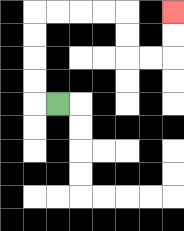{'start': '[2, 4]', 'end': '[7, 0]', 'path_directions': 'L,U,U,U,U,R,R,R,R,D,D,R,R,U,U', 'path_coordinates': '[[2, 4], [1, 4], [1, 3], [1, 2], [1, 1], [1, 0], [2, 0], [3, 0], [4, 0], [5, 0], [5, 1], [5, 2], [6, 2], [7, 2], [7, 1], [7, 0]]'}